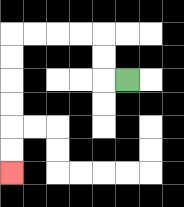{'start': '[5, 3]', 'end': '[0, 7]', 'path_directions': 'L,U,U,L,L,L,L,D,D,D,D,D,D', 'path_coordinates': '[[5, 3], [4, 3], [4, 2], [4, 1], [3, 1], [2, 1], [1, 1], [0, 1], [0, 2], [0, 3], [0, 4], [0, 5], [0, 6], [0, 7]]'}